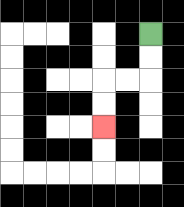{'start': '[6, 1]', 'end': '[4, 5]', 'path_directions': 'D,D,L,L,D,D', 'path_coordinates': '[[6, 1], [6, 2], [6, 3], [5, 3], [4, 3], [4, 4], [4, 5]]'}